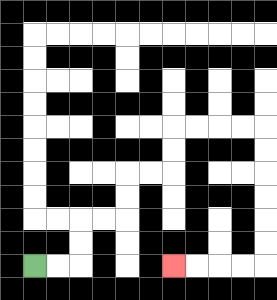{'start': '[1, 11]', 'end': '[7, 11]', 'path_directions': 'R,R,U,U,R,R,U,U,R,R,U,U,R,R,R,R,D,D,D,D,D,D,L,L,L,L', 'path_coordinates': '[[1, 11], [2, 11], [3, 11], [3, 10], [3, 9], [4, 9], [5, 9], [5, 8], [5, 7], [6, 7], [7, 7], [7, 6], [7, 5], [8, 5], [9, 5], [10, 5], [11, 5], [11, 6], [11, 7], [11, 8], [11, 9], [11, 10], [11, 11], [10, 11], [9, 11], [8, 11], [7, 11]]'}